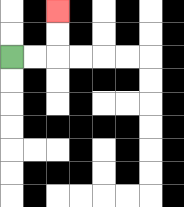{'start': '[0, 2]', 'end': '[2, 0]', 'path_directions': 'R,R,U,U', 'path_coordinates': '[[0, 2], [1, 2], [2, 2], [2, 1], [2, 0]]'}